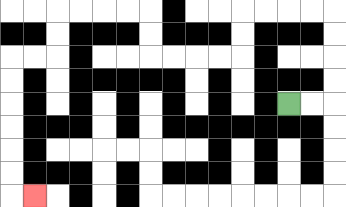{'start': '[12, 4]', 'end': '[1, 8]', 'path_directions': 'R,R,U,U,U,U,L,L,L,L,D,D,L,L,L,L,U,U,L,L,L,L,D,D,L,L,D,D,D,D,D,D,R', 'path_coordinates': '[[12, 4], [13, 4], [14, 4], [14, 3], [14, 2], [14, 1], [14, 0], [13, 0], [12, 0], [11, 0], [10, 0], [10, 1], [10, 2], [9, 2], [8, 2], [7, 2], [6, 2], [6, 1], [6, 0], [5, 0], [4, 0], [3, 0], [2, 0], [2, 1], [2, 2], [1, 2], [0, 2], [0, 3], [0, 4], [0, 5], [0, 6], [0, 7], [0, 8], [1, 8]]'}